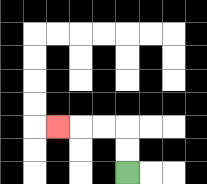{'start': '[5, 7]', 'end': '[2, 5]', 'path_directions': 'U,U,L,L,L', 'path_coordinates': '[[5, 7], [5, 6], [5, 5], [4, 5], [3, 5], [2, 5]]'}